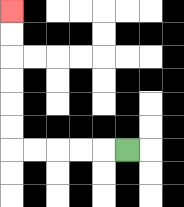{'start': '[5, 6]', 'end': '[0, 0]', 'path_directions': 'L,L,L,L,L,U,U,U,U,U,U', 'path_coordinates': '[[5, 6], [4, 6], [3, 6], [2, 6], [1, 6], [0, 6], [0, 5], [0, 4], [0, 3], [0, 2], [0, 1], [0, 0]]'}